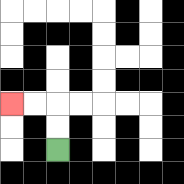{'start': '[2, 6]', 'end': '[0, 4]', 'path_directions': 'U,U,L,L', 'path_coordinates': '[[2, 6], [2, 5], [2, 4], [1, 4], [0, 4]]'}